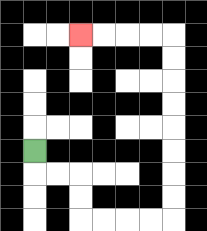{'start': '[1, 6]', 'end': '[3, 1]', 'path_directions': 'D,R,R,D,D,R,R,R,R,U,U,U,U,U,U,U,U,L,L,L,L', 'path_coordinates': '[[1, 6], [1, 7], [2, 7], [3, 7], [3, 8], [3, 9], [4, 9], [5, 9], [6, 9], [7, 9], [7, 8], [7, 7], [7, 6], [7, 5], [7, 4], [7, 3], [7, 2], [7, 1], [6, 1], [5, 1], [4, 1], [3, 1]]'}